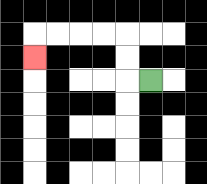{'start': '[6, 3]', 'end': '[1, 2]', 'path_directions': 'L,U,U,L,L,L,L,D', 'path_coordinates': '[[6, 3], [5, 3], [5, 2], [5, 1], [4, 1], [3, 1], [2, 1], [1, 1], [1, 2]]'}